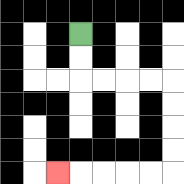{'start': '[3, 1]', 'end': '[2, 7]', 'path_directions': 'D,D,R,R,R,R,D,D,D,D,L,L,L,L,L', 'path_coordinates': '[[3, 1], [3, 2], [3, 3], [4, 3], [5, 3], [6, 3], [7, 3], [7, 4], [7, 5], [7, 6], [7, 7], [6, 7], [5, 7], [4, 7], [3, 7], [2, 7]]'}